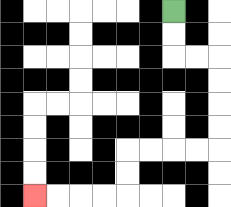{'start': '[7, 0]', 'end': '[1, 8]', 'path_directions': 'D,D,R,R,D,D,D,D,L,L,L,L,D,D,L,L,L,L', 'path_coordinates': '[[7, 0], [7, 1], [7, 2], [8, 2], [9, 2], [9, 3], [9, 4], [9, 5], [9, 6], [8, 6], [7, 6], [6, 6], [5, 6], [5, 7], [5, 8], [4, 8], [3, 8], [2, 8], [1, 8]]'}